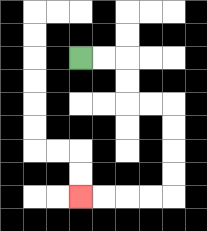{'start': '[3, 2]', 'end': '[3, 8]', 'path_directions': 'R,R,D,D,R,R,D,D,D,D,L,L,L,L', 'path_coordinates': '[[3, 2], [4, 2], [5, 2], [5, 3], [5, 4], [6, 4], [7, 4], [7, 5], [7, 6], [7, 7], [7, 8], [6, 8], [5, 8], [4, 8], [3, 8]]'}